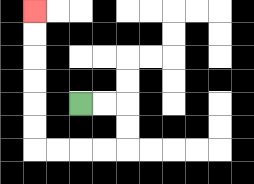{'start': '[3, 4]', 'end': '[1, 0]', 'path_directions': 'R,R,D,D,L,L,L,L,U,U,U,U,U,U', 'path_coordinates': '[[3, 4], [4, 4], [5, 4], [5, 5], [5, 6], [4, 6], [3, 6], [2, 6], [1, 6], [1, 5], [1, 4], [1, 3], [1, 2], [1, 1], [1, 0]]'}